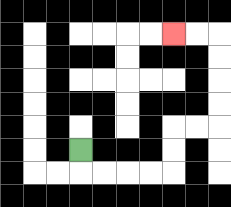{'start': '[3, 6]', 'end': '[7, 1]', 'path_directions': 'D,R,R,R,R,U,U,R,R,U,U,U,U,L,L', 'path_coordinates': '[[3, 6], [3, 7], [4, 7], [5, 7], [6, 7], [7, 7], [7, 6], [7, 5], [8, 5], [9, 5], [9, 4], [9, 3], [9, 2], [9, 1], [8, 1], [7, 1]]'}